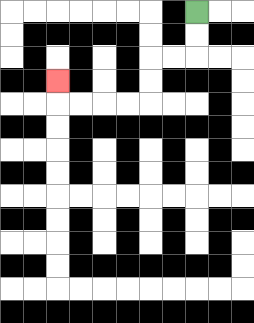{'start': '[8, 0]', 'end': '[2, 3]', 'path_directions': 'D,D,L,L,D,D,L,L,L,L,U', 'path_coordinates': '[[8, 0], [8, 1], [8, 2], [7, 2], [6, 2], [6, 3], [6, 4], [5, 4], [4, 4], [3, 4], [2, 4], [2, 3]]'}